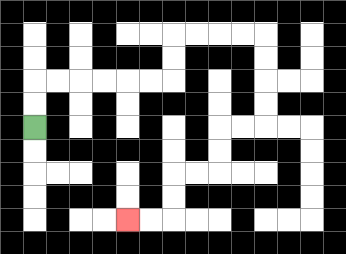{'start': '[1, 5]', 'end': '[5, 9]', 'path_directions': 'U,U,R,R,R,R,R,R,U,U,R,R,R,R,D,D,D,D,L,L,D,D,L,L,D,D,L,L', 'path_coordinates': '[[1, 5], [1, 4], [1, 3], [2, 3], [3, 3], [4, 3], [5, 3], [6, 3], [7, 3], [7, 2], [7, 1], [8, 1], [9, 1], [10, 1], [11, 1], [11, 2], [11, 3], [11, 4], [11, 5], [10, 5], [9, 5], [9, 6], [9, 7], [8, 7], [7, 7], [7, 8], [7, 9], [6, 9], [5, 9]]'}